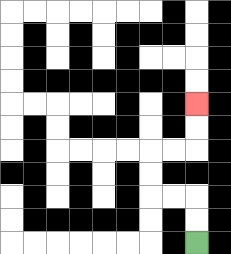{'start': '[8, 10]', 'end': '[8, 4]', 'path_directions': 'U,U,L,L,U,U,R,R,U,U', 'path_coordinates': '[[8, 10], [8, 9], [8, 8], [7, 8], [6, 8], [6, 7], [6, 6], [7, 6], [8, 6], [8, 5], [8, 4]]'}